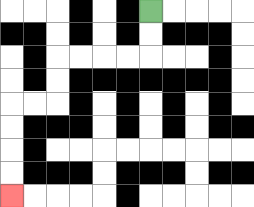{'start': '[6, 0]', 'end': '[0, 8]', 'path_directions': 'D,D,L,L,L,L,D,D,L,L,D,D,D,D', 'path_coordinates': '[[6, 0], [6, 1], [6, 2], [5, 2], [4, 2], [3, 2], [2, 2], [2, 3], [2, 4], [1, 4], [0, 4], [0, 5], [0, 6], [0, 7], [0, 8]]'}